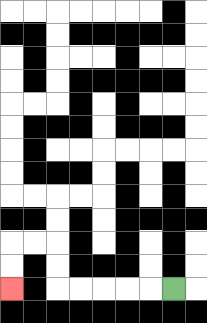{'start': '[7, 12]', 'end': '[0, 12]', 'path_directions': 'L,L,L,L,L,U,U,L,L,D,D', 'path_coordinates': '[[7, 12], [6, 12], [5, 12], [4, 12], [3, 12], [2, 12], [2, 11], [2, 10], [1, 10], [0, 10], [0, 11], [0, 12]]'}